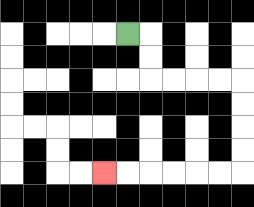{'start': '[5, 1]', 'end': '[4, 7]', 'path_directions': 'R,D,D,R,R,R,R,D,D,D,D,L,L,L,L,L,L', 'path_coordinates': '[[5, 1], [6, 1], [6, 2], [6, 3], [7, 3], [8, 3], [9, 3], [10, 3], [10, 4], [10, 5], [10, 6], [10, 7], [9, 7], [8, 7], [7, 7], [6, 7], [5, 7], [4, 7]]'}